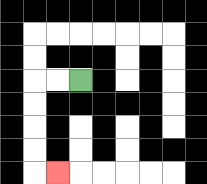{'start': '[3, 3]', 'end': '[2, 7]', 'path_directions': 'L,L,D,D,D,D,R', 'path_coordinates': '[[3, 3], [2, 3], [1, 3], [1, 4], [1, 5], [1, 6], [1, 7], [2, 7]]'}